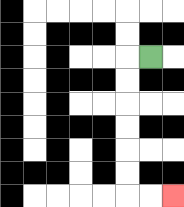{'start': '[6, 2]', 'end': '[7, 8]', 'path_directions': 'L,D,D,D,D,D,D,R,R', 'path_coordinates': '[[6, 2], [5, 2], [5, 3], [5, 4], [5, 5], [5, 6], [5, 7], [5, 8], [6, 8], [7, 8]]'}